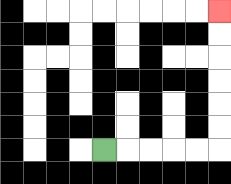{'start': '[4, 6]', 'end': '[9, 0]', 'path_directions': 'R,R,R,R,R,U,U,U,U,U,U', 'path_coordinates': '[[4, 6], [5, 6], [6, 6], [7, 6], [8, 6], [9, 6], [9, 5], [9, 4], [9, 3], [9, 2], [9, 1], [9, 0]]'}